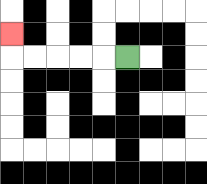{'start': '[5, 2]', 'end': '[0, 1]', 'path_directions': 'L,L,L,L,L,U', 'path_coordinates': '[[5, 2], [4, 2], [3, 2], [2, 2], [1, 2], [0, 2], [0, 1]]'}